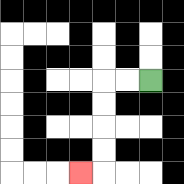{'start': '[6, 3]', 'end': '[3, 7]', 'path_directions': 'L,L,D,D,D,D,L', 'path_coordinates': '[[6, 3], [5, 3], [4, 3], [4, 4], [4, 5], [4, 6], [4, 7], [3, 7]]'}